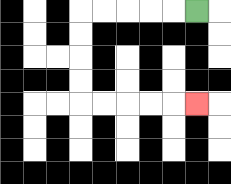{'start': '[8, 0]', 'end': '[8, 4]', 'path_directions': 'L,L,L,L,L,D,D,D,D,R,R,R,R,R', 'path_coordinates': '[[8, 0], [7, 0], [6, 0], [5, 0], [4, 0], [3, 0], [3, 1], [3, 2], [3, 3], [3, 4], [4, 4], [5, 4], [6, 4], [7, 4], [8, 4]]'}